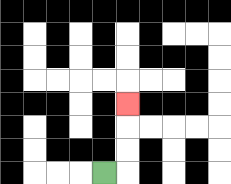{'start': '[4, 7]', 'end': '[5, 4]', 'path_directions': 'R,U,U,U', 'path_coordinates': '[[4, 7], [5, 7], [5, 6], [5, 5], [5, 4]]'}